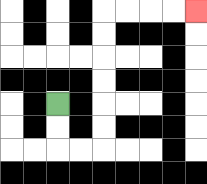{'start': '[2, 4]', 'end': '[8, 0]', 'path_directions': 'D,D,R,R,U,U,U,U,U,U,R,R,R,R', 'path_coordinates': '[[2, 4], [2, 5], [2, 6], [3, 6], [4, 6], [4, 5], [4, 4], [4, 3], [4, 2], [4, 1], [4, 0], [5, 0], [6, 0], [7, 0], [8, 0]]'}